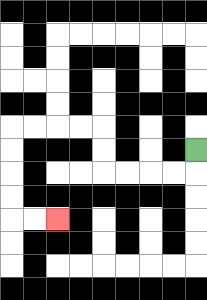{'start': '[8, 6]', 'end': '[2, 9]', 'path_directions': 'D,L,L,L,L,U,U,L,L,L,L,D,D,D,D,R,R', 'path_coordinates': '[[8, 6], [8, 7], [7, 7], [6, 7], [5, 7], [4, 7], [4, 6], [4, 5], [3, 5], [2, 5], [1, 5], [0, 5], [0, 6], [0, 7], [0, 8], [0, 9], [1, 9], [2, 9]]'}